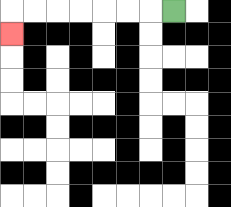{'start': '[7, 0]', 'end': '[0, 1]', 'path_directions': 'L,L,L,L,L,L,L,D', 'path_coordinates': '[[7, 0], [6, 0], [5, 0], [4, 0], [3, 0], [2, 0], [1, 0], [0, 0], [0, 1]]'}